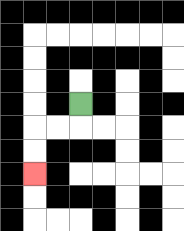{'start': '[3, 4]', 'end': '[1, 7]', 'path_directions': 'D,L,L,D,D', 'path_coordinates': '[[3, 4], [3, 5], [2, 5], [1, 5], [1, 6], [1, 7]]'}